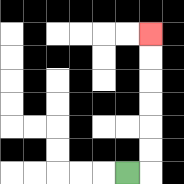{'start': '[5, 7]', 'end': '[6, 1]', 'path_directions': 'R,U,U,U,U,U,U', 'path_coordinates': '[[5, 7], [6, 7], [6, 6], [6, 5], [6, 4], [6, 3], [6, 2], [6, 1]]'}